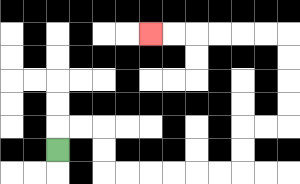{'start': '[2, 6]', 'end': '[6, 1]', 'path_directions': 'U,R,R,D,D,R,R,R,R,R,R,U,U,R,R,U,U,U,U,L,L,L,L,L,L', 'path_coordinates': '[[2, 6], [2, 5], [3, 5], [4, 5], [4, 6], [4, 7], [5, 7], [6, 7], [7, 7], [8, 7], [9, 7], [10, 7], [10, 6], [10, 5], [11, 5], [12, 5], [12, 4], [12, 3], [12, 2], [12, 1], [11, 1], [10, 1], [9, 1], [8, 1], [7, 1], [6, 1]]'}